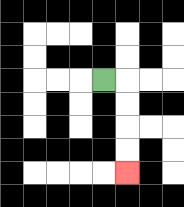{'start': '[4, 3]', 'end': '[5, 7]', 'path_directions': 'R,D,D,D,D', 'path_coordinates': '[[4, 3], [5, 3], [5, 4], [5, 5], [5, 6], [5, 7]]'}